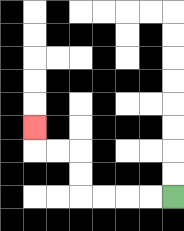{'start': '[7, 8]', 'end': '[1, 5]', 'path_directions': 'L,L,L,L,U,U,L,L,U', 'path_coordinates': '[[7, 8], [6, 8], [5, 8], [4, 8], [3, 8], [3, 7], [3, 6], [2, 6], [1, 6], [1, 5]]'}